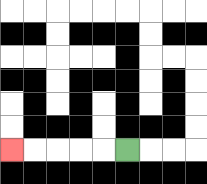{'start': '[5, 6]', 'end': '[0, 6]', 'path_directions': 'L,L,L,L,L', 'path_coordinates': '[[5, 6], [4, 6], [3, 6], [2, 6], [1, 6], [0, 6]]'}